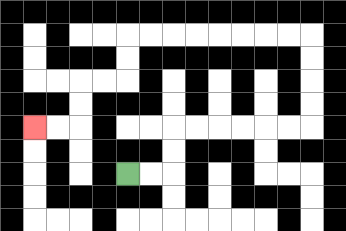{'start': '[5, 7]', 'end': '[1, 5]', 'path_directions': 'R,R,U,U,R,R,R,R,R,R,U,U,U,U,L,L,L,L,L,L,L,L,D,D,L,L,D,D,L,L', 'path_coordinates': '[[5, 7], [6, 7], [7, 7], [7, 6], [7, 5], [8, 5], [9, 5], [10, 5], [11, 5], [12, 5], [13, 5], [13, 4], [13, 3], [13, 2], [13, 1], [12, 1], [11, 1], [10, 1], [9, 1], [8, 1], [7, 1], [6, 1], [5, 1], [5, 2], [5, 3], [4, 3], [3, 3], [3, 4], [3, 5], [2, 5], [1, 5]]'}